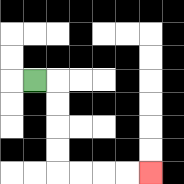{'start': '[1, 3]', 'end': '[6, 7]', 'path_directions': 'R,D,D,D,D,R,R,R,R', 'path_coordinates': '[[1, 3], [2, 3], [2, 4], [2, 5], [2, 6], [2, 7], [3, 7], [4, 7], [5, 7], [6, 7]]'}